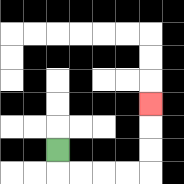{'start': '[2, 6]', 'end': '[6, 4]', 'path_directions': 'D,R,R,R,R,U,U,U', 'path_coordinates': '[[2, 6], [2, 7], [3, 7], [4, 7], [5, 7], [6, 7], [6, 6], [6, 5], [6, 4]]'}